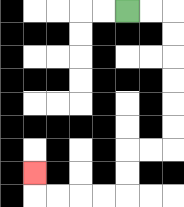{'start': '[5, 0]', 'end': '[1, 7]', 'path_directions': 'R,R,D,D,D,D,D,D,L,L,D,D,L,L,L,L,U', 'path_coordinates': '[[5, 0], [6, 0], [7, 0], [7, 1], [7, 2], [7, 3], [7, 4], [7, 5], [7, 6], [6, 6], [5, 6], [5, 7], [5, 8], [4, 8], [3, 8], [2, 8], [1, 8], [1, 7]]'}